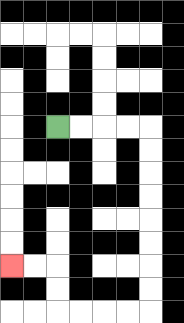{'start': '[2, 5]', 'end': '[0, 11]', 'path_directions': 'R,R,R,R,D,D,D,D,D,D,D,D,L,L,L,L,U,U,L,L', 'path_coordinates': '[[2, 5], [3, 5], [4, 5], [5, 5], [6, 5], [6, 6], [6, 7], [6, 8], [6, 9], [6, 10], [6, 11], [6, 12], [6, 13], [5, 13], [4, 13], [3, 13], [2, 13], [2, 12], [2, 11], [1, 11], [0, 11]]'}